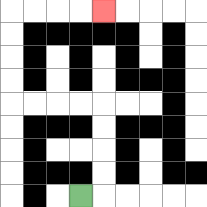{'start': '[3, 8]', 'end': '[4, 0]', 'path_directions': 'R,U,U,U,U,L,L,L,L,U,U,U,U,R,R,R,R', 'path_coordinates': '[[3, 8], [4, 8], [4, 7], [4, 6], [4, 5], [4, 4], [3, 4], [2, 4], [1, 4], [0, 4], [0, 3], [0, 2], [0, 1], [0, 0], [1, 0], [2, 0], [3, 0], [4, 0]]'}